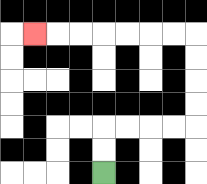{'start': '[4, 7]', 'end': '[1, 1]', 'path_directions': 'U,U,R,R,R,R,U,U,U,U,L,L,L,L,L,L,L', 'path_coordinates': '[[4, 7], [4, 6], [4, 5], [5, 5], [6, 5], [7, 5], [8, 5], [8, 4], [8, 3], [8, 2], [8, 1], [7, 1], [6, 1], [5, 1], [4, 1], [3, 1], [2, 1], [1, 1]]'}